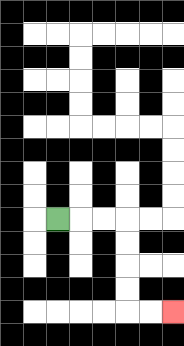{'start': '[2, 9]', 'end': '[7, 13]', 'path_directions': 'R,R,R,D,D,D,D,R,R', 'path_coordinates': '[[2, 9], [3, 9], [4, 9], [5, 9], [5, 10], [5, 11], [5, 12], [5, 13], [6, 13], [7, 13]]'}